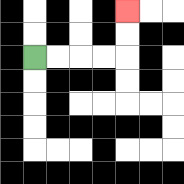{'start': '[1, 2]', 'end': '[5, 0]', 'path_directions': 'R,R,R,R,U,U', 'path_coordinates': '[[1, 2], [2, 2], [3, 2], [4, 2], [5, 2], [5, 1], [5, 0]]'}